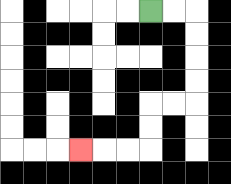{'start': '[6, 0]', 'end': '[3, 6]', 'path_directions': 'R,R,D,D,D,D,L,L,D,D,L,L,L', 'path_coordinates': '[[6, 0], [7, 0], [8, 0], [8, 1], [8, 2], [8, 3], [8, 4], [7, 4], [6, 4], [6, 5], [6, 6], [5, 6], [4, 6], [3, 6]]'}